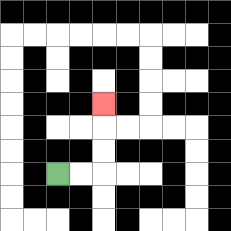{'start': '[2, 7]', 'end': '[4, 4]', 'path_directions': 'R,R,U,U,U', 'path_coordinates': '[[2, 7], [3, 7], [4, 7], [4, 6], [4, 5], [4, 4]]'}